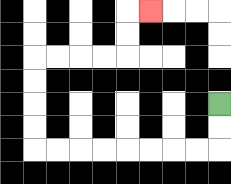{'start': '[9, 4]', 'end': '[6, 0]', 'path_directions': 'D,D,L,L,L,L,L,L,L,L,U,U,U,U,R,R,R,R,U,U,R', 'path_coordinates': '[[9, 4], [9, 5], [9, 6], [8, 6], [7, 6], [6, 6], [5, 6], [4, 6], [3, 6], [2, 6], [1, 6], [1, 5], [1, 4], [1, 3], [1, 2], [2, 2], [3, 2], [4, 2], [5, 2], [5, 1], [5, 0], [6, 0]]'}